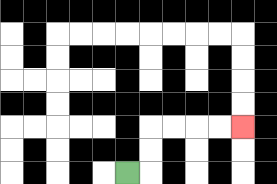{'start': '[5, 7]', 'end': '[10, 5]', 'path_directions': 'R,U,U,R,R,R,R', 'path_coordinates': '[[5, 7], [6, 7], [6, 6], [6, 5], [7, 5], [8, 5], [9, 5], [10, 5]]'}